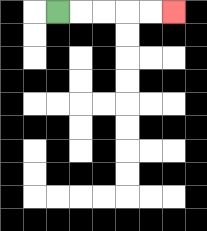{'start': '[2, 0]', 'end': '[7, 0]', 'path_directions': 'R,R,R,R,R', 'path_coordinates': '[[2, 0], [3, 0], [4, 0], [5, 0], [6, 0], [7, 0]]'}